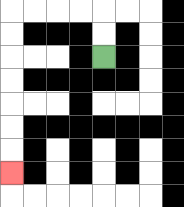{'start': '[4, 2]', 'end': '[0, 7]', 'path_directions': 'U,U,L,L,L,L,D,D,D,D,D,D,D', 'path_coordinates': '[[4, 2], [4, 1], [4, 0], [3, 0], [2, 0], [1, 0], [0, 0], [0, 1], [0, 2], [0, 3], [0, 4], [0, 5], [0, 6], [0, 7]]'}